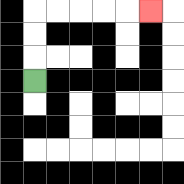{'start': '[1, 3]', 'end': '[6, 0]', 'path_directions': 'U,U,U,R,R,R,R,R', 'path_coordinates': '[[1, 3], [1, 2], [1, 1], [1, 0], [2, 0], [3, 0], [4, 0], [5, 0], [6, 0]]'}